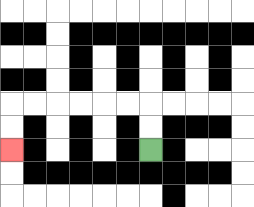{'start': '[6, 6]', 'end': '[0, 6]', 'path_directions': 'U,U,L,L,L,L,L,L,D,D', 'path_coordinates': '[[6, 6], [6, 5], [6, 4], [5, 4], [4, 4], [3, 4], [2, 4], [1, 4], [0, 4], [0, 5], [0, 6]]'}